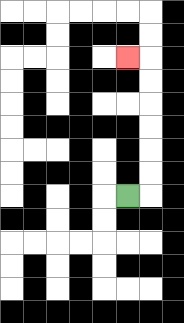{'start': '[5, 8]', 'end': '[5, 2]', 'path_directions': 'R,U,U,U,U,U,U,L', 'path_coordinates': '[[5, 8], [6, 8], [6, 7], [6, 6], [6, 5], [6, 4], [6, 3], [6, 2], [5, 2]]'}